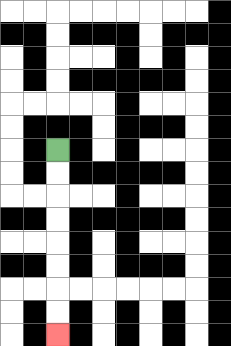{'start': '[2, 6]', 'end': '[2, 14]', 'path_directions': 'D,D,D,D,D,D,D,D', 'path_coordinates': '[[2, 6], [2, 7], [2, 8], [2, 9], [2, 10], [2, 11], [2, 12], [2, 13], [2, 14]]'}